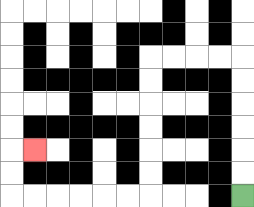{'start': '[10, 8]', 'end': '[1, 6]', 'path_directions': 'U,U,U,U,U,U,L,L,L,L,D,D,D,D,D,D,L,L,L,L,L,L,U,U,R', 'path_coordinates': '[[10, 8], [10, 7], [10, 6], [10, 5], [10, 4], [10, 3], [10, 2], [9, 2], [8, 2], [7, 2], [6, 2], [6, 3], [6, 4], [6, 5], [6, 6], [6, 7], [6, 8], [5, 8], [4, 8], [3, 8], [2, 8], [1, 8], [0, 8], [0, 7], [0, 6], [1, 6]]'}